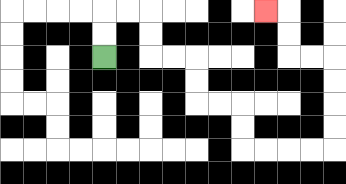{'start': '[4, 2]', 'end': '[11, 0]', 'path_directions': 'U,U,R,R,D,D,R,R,D,D,R,R,D,D,R,R,R,R,U,U,U,U,L,L,U,U,L', 'path_coordinates': '[[4, 2], [4, 1], [4, 0], [5, 0], [6, 0], [6, 1], [6, 2], [7, 2], [8, 2], [8, 3], [8, 4], [9, 4], [10, 4], [10, 5], [10, 6], [11, 6], [12, 6], [13, 6], [14, 6], [14, 5], [14, 4], [14, 3], [14, 2], [13, 2], [12, 2], [12, 1], [12, 0], [11, 0]]'}